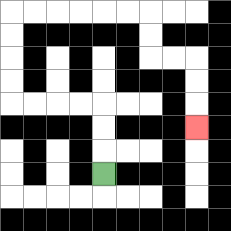{'start': '[4, 7]', 'end': '[8, 5]', 'path_directions': 'U,U,U,L,L,L,L,U,U,U,U,R,R,R,R,R,R,D,D,R,R,D,D,D', 'path_coordinates': '[[4, 7], [4, 6], [4, 5], [4, 4], [3, 4], [2, 4], [1, 4], [0, 4], [0, 3], [0, 2], [0, 1], [0, 0], [1, 0], [2, 0], [3, 0], [4, 0], [5, 0], [6, 0], [6, 1], [6, 2], [7, 2], [8, 2], [8, 3], [8, 4], [8, 5]]'}